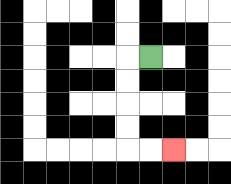{'start': '[6, 2]', 'end': '[7, 6]', 'path_directions': 'L,D,D,D,D,R,R', 'path_coordinates': '[[6, 2], [5, 2], [5, 3], [5, 4], [5, 5], [5, 6], [6, 6], [7, 6]]'}